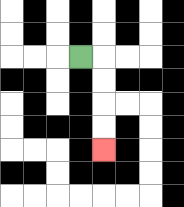{'start': '[3, 2]', 'end': '[4, 6]', 'path_directions': 'R,D,D,D,D', 'path_coordinates': '[[3, 2], [4, 2], [4, 3], [4, 4], [4, 5], [4, 6]]'}